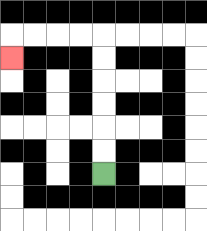{'start': '[4, 7]', 'end': '[0, 2]', 'path_directions': 'U,U,U,U,U,U,L,L,L,L,D', 'path_coordinates': '[[4, 7], [4, 6], [4, 5], [4, 4], [4, 3], [4, 2], [4, 1], [3, 1], [2, 1], [1, 1], [0, 1], [0, 2]]'}